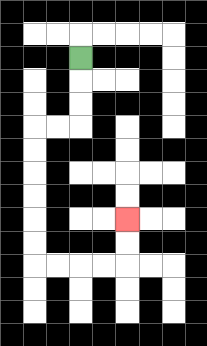{'start': '[3, 2]', 'end': '[5, 9]', 'path_directions': 'D,D,D,L,L,D,D,D,D,D,D,R,R,R,R,U,U', 'path_coordinates': '[[3, 2], [3, 3], [3, 4], [3, 5], [2, 5], [1, 5], [1, 6], [1, 7], [1, 8], [1, 9], [1, 10], [1, 11], [2, 11], [3, 11], [4, 11], [5, 11], [5, 10], [5, 9]]'}